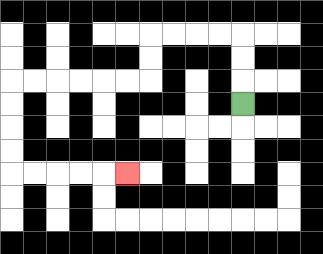{'start': '[10, 4]', 'end': '[5, 7]', 'path_directions': 'U,U,U,L,L,L,L,D,D,L,L,L,L,L,L,D,D,D,D,R,R,R,R,R', 'path_coordinates': '[[10, 4], [10, 3], [10, 2], [10, 1], [9, 1], [8, 1], [7, 1], [6, 1], [6, 2], [6, 3], [5, 3], [4, 3], [3, 3], [2, 3], [1, 3], [0, 3], [0, 4], [0, 5], [0, 6], [0, 7], [1, 7], [2, 7], [3, 7], [4, 7], [5, 7]]'}